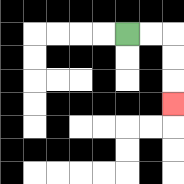{'start': '[5, 1]', 'end': '[7, 4]', 'path_directions': 'R,R,D,D,D', 'path_coordinates': '[[5, 1], [6, 1], [7, 1], [7, 2], [7, 3], [7, 4]]'}